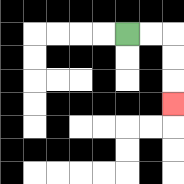{'start': '[5, 1]', 'end': '[7, 4]', 'path_directions': 'R,R,D,D,D', 'path_coordinates': '[[5, 1], [6, 1], [7, 1], [7, 2], [7, 3], [7, 4]]'}